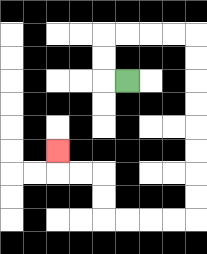{'start': '[5, 3]', 'end': '[2, 6]', 'path_directions': 'L,U,U,R,R,R,R,D,D,D,D,D,D,D,D,L,L,L,L,U,U,L,L,U', 'path_coordinates': '[[5, 3], [4, 3], [4, 2], [4, 1], [5, 1], [6, 1], [7, 1], [8, 1], [8, 2], [8, 3], [8, 4], [8, 5], [8, 6], [8, 7], [8, 8], [8, 9], [7, 9], [6, 9], [5, 9], [4, 9], [4, 8], [4, 7], [3, 7], [2, 7], [2, 6]]'}